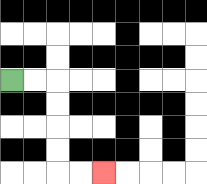{'start': '[0, 3]', 'end': '[4, 7]', 'path_directions': 'R,R,D,D,D,D,R,R', 'path_coordinates': '[[0, 3], [1, 3], [2, 3], [2, 4], [2, 5], [2, 6], [2, 7], [3, 7], [4, 7]]'}